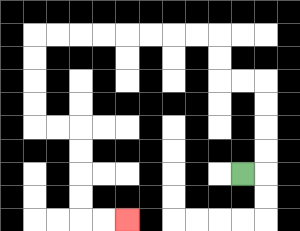{'start': '[10, 7]', 'end': '[5, 9]', 'path_directions': 'R,U,U,U,U,L,L,U,U,L,L,L,L,L,L,L,L,D,D,D,D,R,R,D,D,D,D,R,R', 'path_coordinates': '[[10, 7], [11, 7], [11, 6], [11, 5], [11, 4], [11, 3], [10, 3], [9, 3], [9, 2], [9, 1], [8, 1], [7, 1], [6, 1], [5, 1], [4, 1], [3, 1], [2, 1], [1, 1], [1, 2], [1, 3], [1, 4], [1, 5], [2, 5], [3, 5], [3, 6], [3, 7], [3, 8], [3, 9], [4, 9], [5, 9]]'}